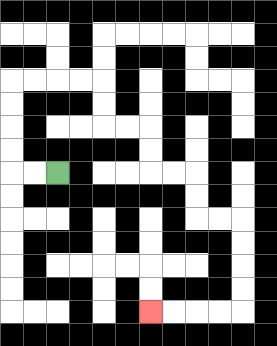{'start': '[2, 7]', 'end': '[6, 13]', 'path_directions': 'L,L,U,U,U,U,R,R,R,R,D,D,R,R,D,D,R,R,D,D,R,R,D,D,D,D,L,L,L,L', 'path_coordinates': '[[2, 7], [1, 7], [0, 7], [0, 6], [0, 5], [0, 4], [0, 3], [1, 3], [2, 3], [3, 3], [4, 3], [4, 4], [4, 5], [5, 5], [6, 5], [6, 6], [6, 7], [7, 7], [8, 7], [8, 8], [8, 9], [9, 9], [10, 9], [10, 10], [10, 11], [10, 12], [10, 13], [9, 13], [8, 13], [7, 13], [6, 13]]'}